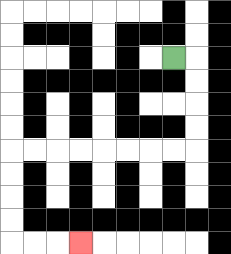{'start': '[7, 2]', 'end': '[3, 10]', 'path_directions': 'R,D,D,D,D,L,L,L,L,L,L,L,L,D,D,D,D,R,R,R', 'path_coordinates': '[[7, 2], [8, 2], [8, 3], [8, 4], [8, 5], [8, 6], [7, 6], [6, 6], [5, 6], [4, 6], [3, 6], [2, 6], [1, 6], [0, 6], [0, 7], [0, 8], [0, 9], [0, 10], [1, 10], [2, 10], [3, 10]]'}